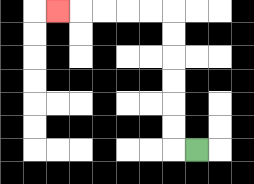{'start': '[8, 6]', 'end': '[2, 0]', 'path_directions': 'L,U,U,U,U,U,U,L,L,L,L,L', 'path_coordinates': '[[8, 6], [7, 6], [7, 5], [7, 4], [7, 3], [7, 2], [7, 1], [7, 0], [6, 0], [5, 0], [4, 0], [3, 0], [2, 0]]'}